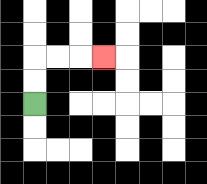{'start': '[1, 4]', 'end': '[4, 2]', 'path_directions': 'U,U,R,R,R', 'path_coordinates': '[[1, 4], [1, 3], [1, 2], [2, 2], [3, 2], [4, 2]]'}